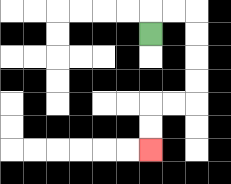{'start': '[6, 1]', 'end': '[6, 6]', 'path_directions': 'U,R,R,D,D,D,D,L,L,D,D', 'path_coordinates': '[[6, 1], [6, 0], [7, 0], [8, 0], [8, 1], [8, 2], [8, 3], [8, 4], [7, 4], [6, 4], [6, 5], [6, 6]]'}